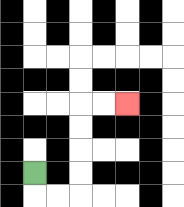{'start': '[1, 7]', 'end': '[5, 4]', 'path_directions': 'D,R,R,U,U,U,U,R,R', 'path_coordinates': '[[1, 7], [1, 8], [2, 8], [3, 8], [3, 7], [3, 6], [3, 5], [3, 4], [4, 4], [5, 4]]'}